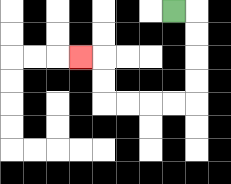{'start': '[7, 0]', 'end': '[3, 2]', 'path_directions': 'R,D,D,D,D,L,L,L,L,U,U,L', 'path_coordinates': '[[7, 0], [8, 0], [8, 1], [8, 2], [8, 3], [8, 4], [7, 4], [6, 4], [5, 4], [4, 4], [4, 3], [4, 2], [3, 2]]'}